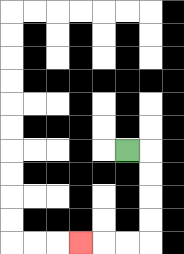{'start': '[5, 6]', 'end': '[3, 10]', 'path_directions': 'R,D,D,D,D,L,L,L', 'path_coordinates': '[[5, 6], [6, 6], [6, 7], [6, 8], [6, 9], [6, 10], [5, 10], [4, 10], [3, 10]]'}